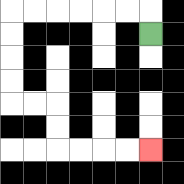{'start': '[6, 1]', 'end': '[6, 6]', 'path_directions': 'U,L,L,L,L,L,L,D,D,D,D,R,R,D,D,R,R,R,R', 'path_coordinates': '[[6, 1], [6, 0], [5, 0], [4, 0], [3, 0], [2, 0], [1, 0], [0, 0], [0, 1], [0, 2], [0, 3], [0, 4], [1, 4], [2, 4], [2, 5], [2, 6], [3, 6], [4, 6], [5, 6], [6, 6]]'}